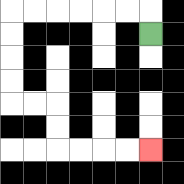{'start': '[6, 1]', 'end': '[6, 6]', 'path_directions': 'U,L,L,L,L,L,L,D,D,D,D,R,R,D,D,R,R,R,R', 'path_coordinates': '[[6, 1], [6, 0], [5, 0], [4, 0], [3, 0], [2, 0], [1, 0], [0, 0], [0, 1], [0, 2], [0, 3], [0, 4], [1, 4], [2, 4], [2, 5], [2, 6], [3, 6], [4, 6], [5, 6], [6, 6]]'}